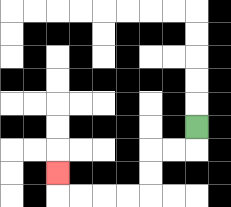{'start': '[8, 5]', 'end': '[2, 7]', 'path_directions': 'D,L,L,D,D,L,L,L,L,U', 'path_coordinates': '[[8, 5], [8, 6], [7, 6], [6, 6], [6, 7], [6, 8], [5, 8], [4, 8], [3, 8], [2, 8], [2, 7]]'}